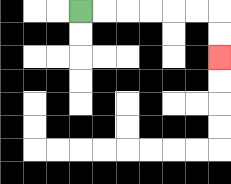{'start': '[3, 0]', 'end': '[9, 2]', 'path_directions': 'R,R,R,R,R,R,D,D', 'path_coordinates': '[[3, 0], [4, 0], [5, 0], [6, 0], [7, 0], [8, 0], [9, 0], [9, 1], [9, 2]]'}